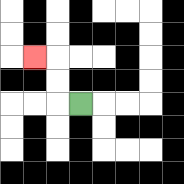{'start': '[3, 4]', 'end': '[1, 2]', 'path_directions': 'L,U,U,L', 'path_coordinates': '[[3, 4], [2, 4], [2, 3], [2, 2], [1, 2]]'}